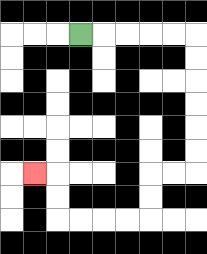{'start': '[3, 1]', 'end': '[1, 7]', 'path_directions': 'R,R,R,R,R,D,D,D,D,D,D,L,L,D,D,L,L,L,L,U,U,L', 'path_coordinates': '[[3, 1], [4, 1], [5, 1], [6, 1], [7, 1], [8, 1], [8, 2], [8, 3], [8, 4], [8, 5], [8, 6], [8, 7], [7, 7], [6, 7], [6, 8], [6, 9], [5, 9], [4, 9], [3, 9], [2, 9], [2, 8], [2, 7], [1, 7]]'}